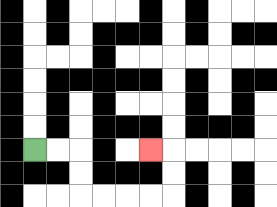{'start': '[1, 6]', 'end': '[6, 6]', 'path_directions': 'R,R,D,D,R,R,R,R,U,U,L', 'path_coordinates': '[[1, 6], [2, 6], [3, 6], [3, 7], [3, 8], [4, 8], [5, 8], [6, 8], [7, 8], [7, 7], [7, 6], [6, 6]]'}